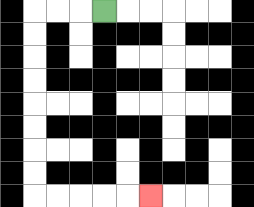{'start': '[4, 0]', 'end': '[6, 8]', 'path_directions': 'L,L,L,D,D,D,D,D,D,D,D,R,R,R,R,R', 'path_coordinates': '[[4, 0], [3, 0], [2, 0], [1, 0], [1, 1], [1, 2], [1, 3], [1, 4], [1, 5], [1, 6], [1, 7], [1, 8], [2, 8], [3, 8], [4, 8], [5, 8], [6, 8]]'}